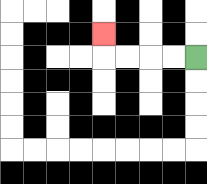{'start': '[8, 2]', 'end': '[4, 1]', 'path_directions': 'L,L,L,L,U', 'path_coordinates': '[[8, 2], [7, 2], [6, 2], [5, 2], [4, 2], [4, 1]]'}